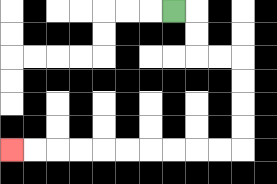{'start': '[7, 0]', 'end': '[0, 6]', 'path_directions': 'R,D,D,R,R,D,D,D,D,L,L,L,L,L,L,L,L,L,L', 'path_coordinates': '[[7, 0], [8, 0], [8, 1], [8, 2], [9, 2], [10, 2], [10, 3], [10, 4], [10, 5], [10, 6], [9, 6], [8, 6], [7, 6], [6, 6], [5, 6], [4, 6], [3, 6], [2, 6], [1, 6], [0, 6]]'}